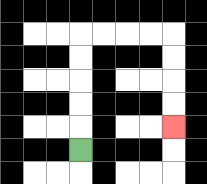{'start': '[3, 6]', 'end': '[7, 5]', 'path_directions': 'U,U,U,U,U,R,R,R,R,D,D,D,D', 'path_coordinates': '[[3, 6], [3, 5], [3, 4], [3, 3], [3, 2], [3, 1], [4, 1], [5, 1], [6, 1], [7, 1], [7, 2], [7, 3], [7, 4], [7, 5]]'}